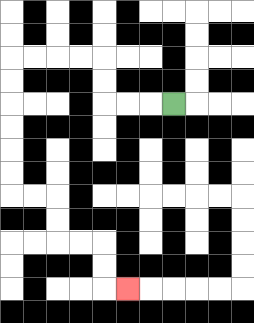{'start': '[7, 4]', 'end': '[5, 12]', 'path_directions': 'L,L,L,U,U,L,L,L,L,D,D,D,D,D,D,R,R,D,D,R,R,D,D,R', 'path_coordinates': '[[7, 4], [6, 4], [5, 4], [4, 4], [4, 3], [4, 2], [3, 2], [2, 2], [1, 2], [0, 2], [0, 3], [0, 4], [0, 5], [0, 6], [0, 7], [0, 8], [1, 8], [2, 8], [2, 9], [2, 10], [3, 10], [4, 10], [4, 11], [4, 12], [5, 12]]'}